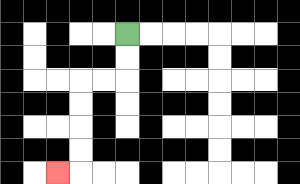{'start': '[5, 1]', 'end': '[2, 7]', 'path_directions': 'D,D,L,L,D,D,D,D,L', 'path_coordinates': '[[5, 1], [5, 2], [5, 3], [4, 3], [3, 3], [3, 4], [3, 5], [3, 6], [3, 7], [2, 7]]'}